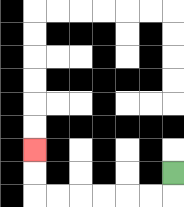{'start': '[7, 7]', 'end': '[1, 6]', 'path_directions': 'D,L,L,L,L,L,L,U,U', 'path_coordinates': '[[7, 7], [7, 8], [6, 8], [5, 8], [4, 8], [3, 8], [2, 8], [1, 8], [1, 7], [1, 6]]'}